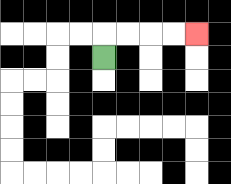{'start': '[4, 2]', 'end': '[8, 1]', 'path_directions': 'U,R,R,R,R', 'path_coordinates': '[[4, 2], [4, 1], [5, 1], [6, 1], [7, 1], [8, 1]]'}